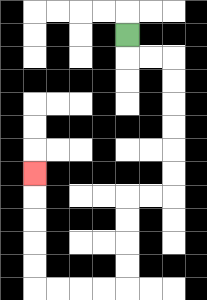{'start': '[5, 1]', 'end': '[1, 7]', 'path_directions': 'D,R,R,D,D,D,D,D,D,L,L,D,D,D,D,L,L,L,L,U,U,U,U,U', 'path_coordinates': '[[5, 1], [5, 2], [6, 2], [7, 2], [7, 3], [7, 4], [7, 5], [7, 6], [7, 7], [7, 8], [6, 8], [5, 8], [5, 9], [5, 10], [5, 11], [5, 12], [4, 12], [3, 12], [2, 12], [1, 12], [1, 11], [1, 10], [1, 9], [1, 8], [1, 7]]'}